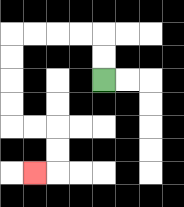{'start': '[4, 3]', 'end': '[1, 7]', 'path_directions': 'U,U,L,L,L,L,D,D,D,D,R,R,D,D,L', 'path_coordinates': '[[4, 3], [4, 2], [4, 1], [3, 1], [2, 1], [1, 1], [0, 1], [0, 2], [0, 3], [0, 4], [0, 5], [1, 5], [2, 5], [2, 6], [2, 7], [1, 7]]'}